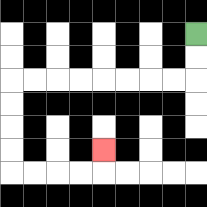{'start': '[8, 1]', 'end': '[4, 6]', 'path_directions': 'D,D,L,L,L,L,L,L,L,L,D,D,D,D,R,R,R,R,U', 'path_coordinates': '[[8, 1], [8, 2], [8, 3], [7, 3], [6, 3], [5, 3], [4, 3], [3, 3], [2, 3], [1, 3], [0, 3], [0, 4], [0, 5], [0, 6], [0, 7], [1, 7], [2, 7], [3, 7], [4, 7], [4, 6]]'}